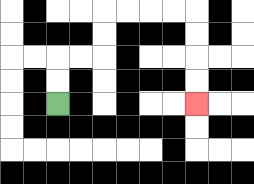{'start': '[2, 4]', 'end': '[8, 4]', 'path_directions': 'U,U,R,R,U,U,R,R,R,R,D,D,D,D', 'path_coordinates': '[[2, 4], [2, 3], [2, 2], [3, 2], [4, 2], [4, 1], [4, 0], [5, 0], [6, 0], [7, 0], [8, 0], [8, 1], [8, 2], [8, 3], [8, 4]]'}